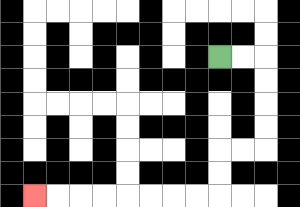{'start': '[9, 2]', 'end': '[1, 8]', 'path_directions': 'R,R,D,D,D,D,L,L,D,D,L,L,L,L,L,L,L,L', 'path_coordinates': '[[9, 2], [10, 2], [11, 2], [11, 3], [11, 4], [11, 5], [11, 6], [10, 6], [9, 6], [9, 7], [9, 8], [8, 8], [7, 8], [6, 8], [5, 8], [4, 8], [3, 8], [2, 8], [1, 8]]'}